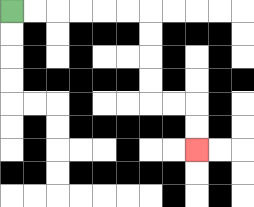{'start': '[0, 0]', 'end': '[8, 6]', 'path_directions': 'R,R,R,R,R,R,D,D,D,D,R,R,D,D', 'path_coordinates': '[[0, 0], [1, 0], [2, 0], [3, 0], [4, 0], [5, 0], [6, 0], [6, 1], [6, 2], [6, 3], [6, 4], [7, 4], [8, 4], [8, 5], [8, 6]]'}